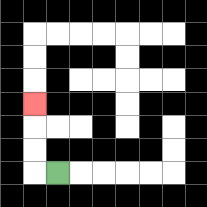{'start': '[2, 7]', 'end': '[1, 4]', 'path_directions': 'L,U,U,U', 'path_coordinates': '[[2, 7], [1, 7], [1, 6], [1, 5], [1, 4]]'}